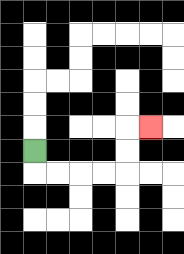{'start': '[1, 6]', 'end': '[6, 5]', 'path_directions': 'D,R,R,R,R,U,U,R', 'path_coordinates': '[[1, 6], [1, 7], [2, 7], [3, 7], [4, 7], [5, 7], [5, 6], [5, 5], [6, 5]]'}